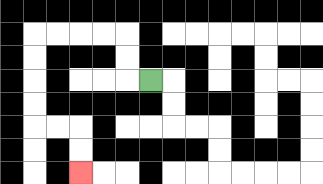{'start': '[6, 3]', 'end': '[3, 7]', 'path_directions': 'L,U,U,L,L,L,L,D,D,D,D,R,R,D,D', 'path_coordinates': '[[6, 3], [5, 3], [5, 2], [5, 1], [4, 1], [3, 1], [2, 1], [1, 1], [1, 2], [1, 3], [1, 4], [1, 5], [2, 5], [3, 5], [3, 6], [3, 7]]'}